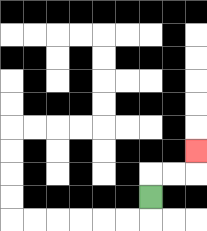{'start': '[6, 8]', 'end': '[8, 6]', 'path_directions': 'U,R,R,U', 'path_coordinates': '[[6, 8], [6, 7], [7, 7], [8, 7], [8, 6]]'}